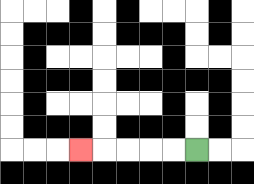{'start': '[8, 6]', 'end': '[3, 6]', 'path_directions': 'L,L,L,L,L', 'path_coordinates': '[[8, 6], [7, 6], [6, 6], [5, 6], [4, 6], [3, 6]]'}